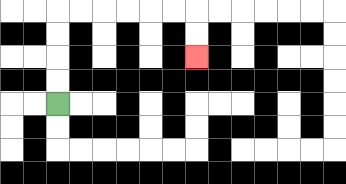{'start': '[2, 4]', 'end': '[8, 2]', 'path_directions': 'U,U,U,U,R,R,R,R,R,R,D,D', 'path_coordinates': '[[2, 4], [2, 3], [2, 2], [2, 1], [2, 0], [3, 0], [4, 0], [5, 0], [6, 0], [7, 0], [8, 0], [8, 1], [8, 2]]'}